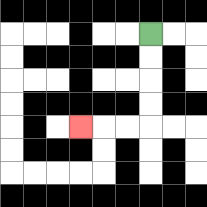{'start': '[6, 1]', 'end': '[3, 5]', 'path_directions': 'D,D,D,D,L,L,L', 'path_coordinates': '[[6, 1], [6, 2], [6, 3], [6, 4], [6, 5], [5, 5], [4, 5], [3, 5]]'}